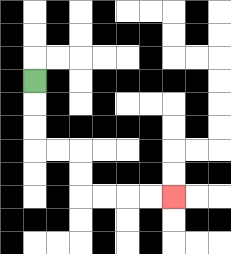{'start': '[1, 3]', 'end': '[7, 8]', 'path_directions': 'D,D,D,R,R,D,D,R,R,R,R', 'path_coordinates': '[[1, 3], [1, 4], [1, 5], [1, 6], [2, 6], [3, 6], [3, 7], [3, 8], [4, 8], [5, 8], [6, 8], [7, 8]]'}